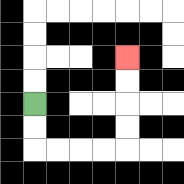{'start': '[1, 4]', 'end': '[5, 2]', 'path_directions': 'D,D,R,R,R,R,U,U,U,U', 'path_coordinates': '[[1, 4], [1, 5], [1, 6], [2, 6], [3, 6], [4, 6], [5, 6], [5, 5], [5, 4], [5, 3], [5, 2]]'}